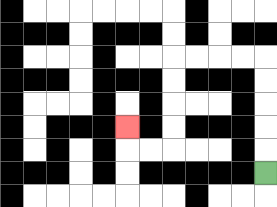{'start': '[11, 7]', 'end': '[5, 5]', 'path_directions': 'U,U,U,U,U,L,L,L,L,D,D,D,D,L,L,U', 'path_coordinates': '[[11, 7], [11, 6], [11, 5], [11, 4], [11, 3], [11, 2], [10, 2], [9, 2], [8, 2], [7, 2], [7, 3], [7, 4], [7, 5], [7, 6], [6, 6], [5, 6], [5, 5]]'}